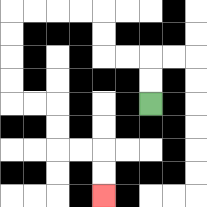{'start': '[6, 4]', 'end': '[4, 8]', 'path_directions': 'U,U,L,L,U,U,L,L,L,L,D,D,D,D,R,R,D,D,R,R,D,D', 'path_coordinates': '[[6, 4], [6, 3], [6, 2], [5, 2], [4, 2], [4, 1], [4, 0], [3, 0], [2, 0], [1, 0], [0, 0], [0, 1], [0, 2], [0, 3], [0, 4], [1, 4], [2, 4], [2, 5], [2, 6], [3, 6], [4, 6], [4, 7], [4, 8]]'}